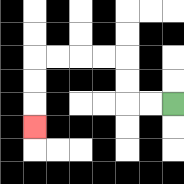{'start': '[7, 4]', 'end': '[1, 5]', 'path_directions': 'L,L,U,U,L,L,L,L,D,D,D', 'path_coordinates': '[[7, 4], [6, 4], [5, 4], [5, 3], [5, 2], [4, 2], [3, 2], [2, 2], [1, 2], [1, 3], [1, 4], [1, 5]]'}